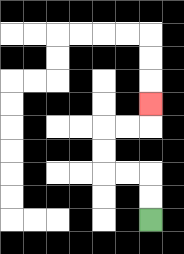{'start': '[6, 9]', 'end': '[6, 4]', 'path_directions': 'U,U,L,L,U,U,R,R,U', 'path_coordinates': '[[6, 9], [6, 8], [6, 7], [5, 7], [4, 7], [4, 6], [4, 5], [5, 5], [6, 5], [6, 4]]'}